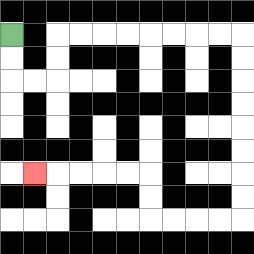{'start': '[0, 1]', 'end': '[1, 7]', 'path_directions': 'D,D,R,R,U,U,R,R,R,R,R,R,R,R,D,D,D,D,D,D,D,D,L,L,L,L,U,U,L,L,L,L,L', 'path_coordinates': '[[0, 1], [0, 2], [0, 3], [1, 3], [2, 3], [2, 2], [2, 1], [3, 1], [4, 1], [5, 1], [6, 1], [7, 1], [8, 1], [9, 1], [10, 1], [10, 2], [10, 3], [10, 4], [10, 5], [10, 6], [10, 7], [10, 8], [10, 9], [9, 9], [8, 9], [7, 9], [6, 9], [6, 8], [6, 7], [5, 7], [4, 7], [3, 7], [2, 7], [1, 7]]'}